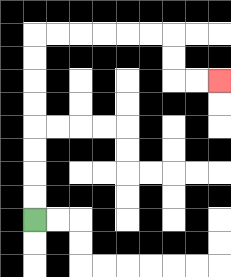{'start': '[1, 9]', 'end': '[9, 3]', 'path_directions': 'U,U,U,U,U,U,U,U,R,R,R,R,R,R,D,D,R,R', 'path_coordinates': '[[1, 9], [1, 8], [1, 7], [1, 6], [1, 5], [1, 4], [1, 3], [1, 2], [1, 1], [2, 1], [3, 1], [4, 1], [5, 1], [6, 1], [7, 1], [7, 2], [7, 3], [8, 3], [9, 3]]'}